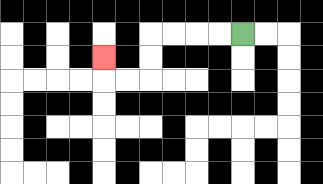{'start': '[10, 1]', 'end': '[4, 2]', 'path_directions': 'L,L,L,L,D,D,L,L,U', 'path_coordinates': '[[10, 1], [9, 1], [8, 1], [7, 1], [6, 1], [6, 2], [6, 3], [5, 3], [4, 3], [4, 2]]'}